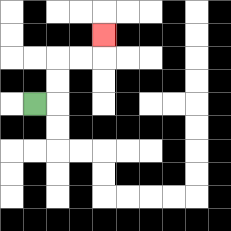{'start': '[1, 4]', 'end': '[4, 1]', 'path_directions': 'R,U,U,R,R,U', 'path_coordinates': '[[1, 4], [2, 4], [2, 3], [2, 2], [3, 2], [4, 2], [4, 1]]'}